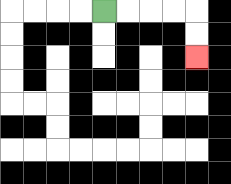{'start': '[4, 0]', 'end': '[8, 2]', 'path_directions': 'R,R,R,R,D,D', 'path_coordinates': '[[4, 0], [5, 0], [6, 0], [7, 0], [8, 0], [8, 1], [8, 2]]'}